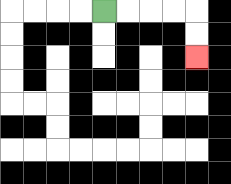{'start': '[4, 0]', 'end': '[8, 2]', 'path_directions': 'R,R,R,R,D,D', 'path_coordinates': '[[4, 0], [5, 0], [6, 0], [7, 0], [8, 0], [8, 1], [8, 2]]'}